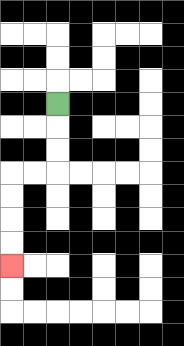{'start': '[2, 4]', 'end': '[0, 11]', 'path_directions': 'D,D,D,L,L,D,D,D,D', 'path_coordinates': '[[2, 4], [2, 5], [2, 6], [2, 7], [1, 7], [0, 7], [0, 8], [0, 9], [0, 10], [0, 11]]'}